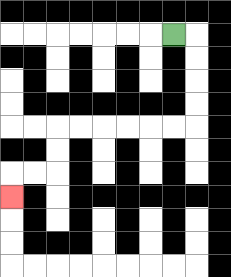{'start': '[7, 1]', 'end': '[0, 8]', 'path_directions': 'R,D,D,D,D,L,L,L,L,L,L,D,D,L,L,D', 'path_coordinates': '[[7, 1], [8, 1], [8, 2], [8, 3], [8, 4], [8, 5], [7, 5], [6, 5], [5, 5], [4, 5], [3, 5], [2, 5], [2, 6], [2, 7], [1, 7], [0, 7], [0, 8]]'}